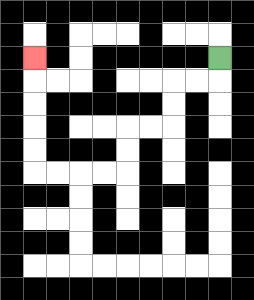{'start': '[9, 2]', 'end': '[1, 2]', 'path_directions': 'D,L,L,D,D,L,L,D,D,L,L,L,L,U,U,U,U,U', 'path_coordinates': '[[9, 2], [9, 3], [8, 3], [7, 3], [7, 4], [7, 5], [6, 5], [5, 5], [5, 6], [5, 7], [4, 7], [3, 7], [2, 7], [1, 7], [1, 6], [1, 5], [1, 4], [1, 3], [1, 2]]'}